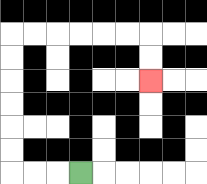{'start': '[3, 7]', 'end': '[6, 3]', 'path_directions': 'L,L,L,U,U,U,U,U,U,R,R,R,R,R,R,D,D', 'path_coordinates': '[[3, 7], [2, 7], [1, 7], [0, 7], [0, 6], [0, 5], [0, 4], [0, 3], [0, 2], [0, 1], [1, 1], [2, 1], [3, 1], [4, 1], [5, 1], [6, 1], [6, 2], [6, 3]]'}